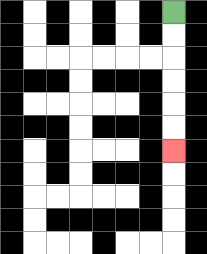{'start': '[7, 0]', 'end': '[7, 6]', 'path_directions': 'D,D,D,D,D,D', 'path_coordinates': '[[7, 0], [7, 1], [7, 2], [7, 3], [7, 4], [7, 5], [7, 6]]'}